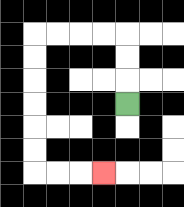{'start': '[5, 4]', 'end': '[4, 7]', 'path_directions': 'U,U,U,L,L,L,L,D,D,D,D,D,D,R,R,R', 'path_coordinates': '[[5, 4], [5, 3], [5, 2], [5, 1], [4, 1], [3, 1], [2, 1], [1, 1], [1, 2], [1, 3], [1, 4], [1, 5], [1, 6], [1, 7], [2, 7], [3, 7], [4, 7]]'}